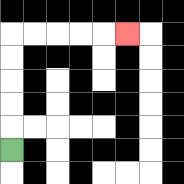{'start': '[0, 6]', 'end': '[5, 1]', 'path_directions': 'U,U,U,U,U,R,R,R,R,R', 'path_coordinates': '[[0, 6], [0, 5], [0, 4], [0, 3], [0, 2], [0, 1], [1, 1], [2, 1], [3, 1], [4, 1], [5, 1]]'}